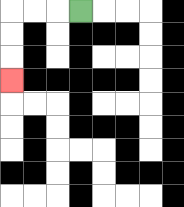{'start': '[3, 0]', 'end': '[0, 3]', 'path_directions': 'L,L,L,D,D,D', 'path_coordinates': '[[3, 0], [2, 0], [1, 0], [0, 0], [0, 1], [0, 2], [0, 3]]'}